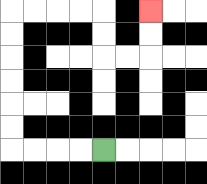{'start': '[4, 6]', 'end': '[6, 0]', 'path_directions': 'L,L,L,L,U,U,U,U,U,U,R,R,R,R,D,D,R,R,U,U', 'path_coordinates': '[[4, 6], [3, 6], [2, 6], [1, 6], [0, 6], [0, 5], [0, 4], [0, 3], [0, 2], [0, 1], [0, 0], [1, 0], [2, 0], [3, 0], [4, 0], [4, 1], [4, 2], [5, 2], [6, 2], [6, 1], [6, 0]]'}